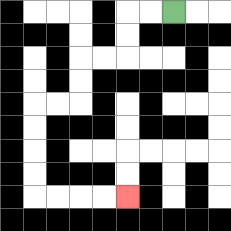{'start': '[7, 0]', 'end': '[5, 8]', 'path_directions': 'L,L,D,D,L,L,D,D,L,L,D,D,D,D,R,R,R,R', 'path_coordinates': '[[7, 0], [6, 0], [5, 0], [5, 1], [5, 2], [4, 2], [3, 2], [3, 3], [3, 4], [2, 4], [1, 4], [1, 5], [1, 6], [1, 7], [1, 8], [2, 8], [3, 8], [4, 8], [5, 8]]'}